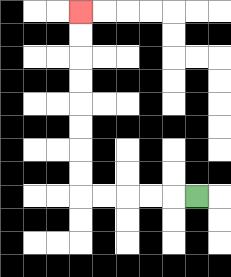{'start': '[8, 8]', 'end': '[3, 0]', 'path_directions': 'L,L,L,L,L,U,U,U,U,U,U,U,U', 'path_coordinates': '[[8, 8], [7, 8], [6, 8], [5, 8], [4, 8], [3, 8], [3, 7], [3, 6], [3, 5], [3, 4], [3, 3], [3, 2], [3, 1], [3, 0]]'}